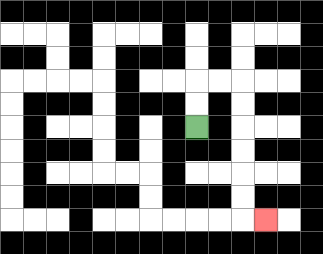{'start': '[8, 5]', 'end': '[11, 9]', 'path_directions': 'U,U,R,R,D,D,D,D,D,D,R', 'path_coordinates': '[[8, 5], [8, 4], [8, 3], [9, 3], [10, 3], [10, 4], [10, 5], [10, 6], [10, 7], [10, 8], [10, 9], [11, 9]]'}